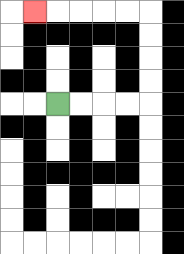{'start': '[2, 4]', 'end': '[1, 0]', 'path_directions': 'R,R,R,R,U,U,U,U,L,L,L,L,L', 'path_coordinates': '[[2, 4], [3, 4], [4, 4], [5, 4], [6, 4], [6, 3], [6, 2], [6, 1], [6, 0], [5, 0], [4, 0], [3, 0], [2, 0], [1, 0]]'}